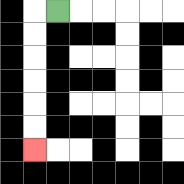{'start': '[2, 0]', 'end': '[1, 6]', 'path_directions': 'L,D,D,D,D,D,D', 'path_coordinates': '[[2, 0], [1, 0], [1, 1], [1, 2], [1, 3], [1, 4], [1, 5], [1, 6]]'}